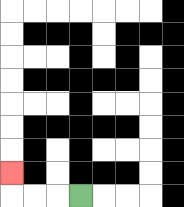{'start': '[3, 8]', 'end': '[0, 7]', 'path_directions': 'L,L,L,U', 'path_coordinates': '[[3, 8], [2, 8], [1, 8], [0, 8], [0, 7]]'}